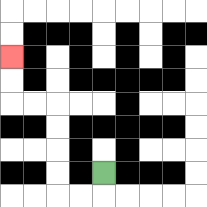{'start': '[4, 7]', 'end': '[0, 2]', 'path_directions': 'D,L,L,U,U,U,U,L,L,U,U', 'path_coordinates': '[[4, 7], [4, 8], [3, 8], [2, 8], [2, 7], [2, 6], [2, 5], [2, 4], [1, 4], [0, 4], [0, 3], [0, 2]]'}